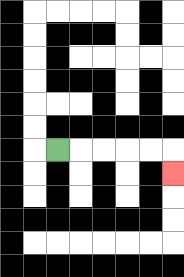{'start': '[2, 6]', 'end': '[7, 7]', 'path_directions': 'R,R,R,R,R,D', 'path_coordinates': '[[2, 6], [3, 6], [4, 6], [5, 6], [6, 6], [7, 6], [7, 7]]'}